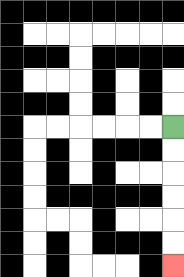{'start': '[7, 5]', 'end': '[7, 11]', 'path_directions': 'D,D,D,D,D,D', 'path_coordinates': '[[7, 5], [7, 6], [7, 7], [7, 8], [7, 9], [7, 10], [7, 11]]'}